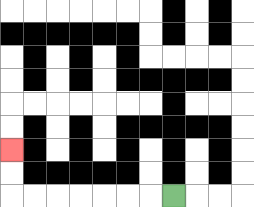{'start': '[7, 8]', 'end': '[0, 6]', 'path_directions': 'L,L,L,L,L,L,L,U,U', 'path_coordinates': '[[7, 8], [6, 8], [5, 8], [4, 8], [3, 8], [2, 8], [1, 8], [0, 8], [0, 7], [0, 6]]'}